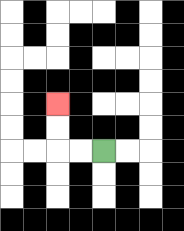{'start': '[4, 6]', 'end': '[2, 4]', 'path_directions': 'L,L,U,U', 'path_coordinates': '[[4, 6], [3, 6], [2, 6], [2, 5], [2, 4]]'}